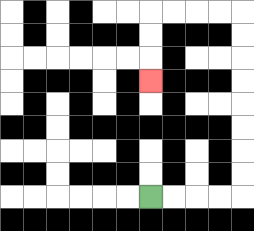{'start': '[6, 8]', 'end': '[6, 3]', 'path_directions': 'R,R,R,R,U,U,U,U,U,U,U,U,L,L,L,L,D,D,D', 'path_coordinates': '[[6, 8], [7, 8], [8, 8], [9, 8], [10, 8], [10, 7], [10, 6], [10, 5], [10, 4], [10, 3], [10, 2], [10, 1], [10, 0], [9, 0], [8, 0], [7, 0], [6, 0], [6, 1], [6, 2], [6, 3]]'}